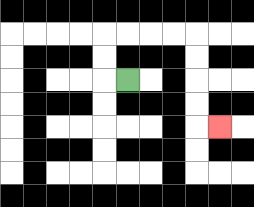{'start': '[5, 3]', 'end': '[9, 5]', 'path_directions': 'L,U,U,R,R,R,R,D,D,D,D,R', 'path_coordinates': '[[5, 3], [4, 3], [4, 2], [4, 1], [5, 1], [6, 1], [7, 1], [8, 1], [8, 2], [8, 3], [8, 4], [8, 5], [9, 5]]'}